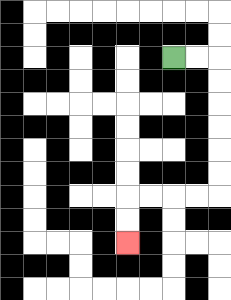{'start': '[7, 2]', 'end': '[5, 10]', 'path_directions': 'R,R,D,D,D,D,D,D,L,L,L,L,D,D', 'path_coordinates': '[[7, 2], [8, 2], [9, 2], [9, 3], [9, 4], [9, 5], [9, 6], [9, 7], [9, 8], [8, 8], [7, 8], [6, 8], [5, 8], [5, 9], [5, 10]]'}